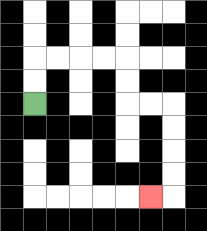{'start': '[1, 4]', 'end': '[6, 8]', 'path_directions': 'U,U,R,R,R,R,D,D,R,R,D,D,D,D,L', 'path_coordinates': '[[1, 4], [1, 3], [1, 2], [2, 2], [3, 2], [4, 2], [5, 2], [5, 3], [5, 4], [6, 4], [7, 4], [7, 5], [7, 6], [7, 7], [7, 8], [6, 8]]'}